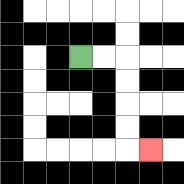{'start': '[3, 2]', 'end': '[6, 6]', 'path_directions': 'R,R,D,D,D,D,R', 'path_coordinates': '[[3, 2], [4, 2], [5, 2], [5, 3], [5, 4], [5, 5], [5, 6], [6, 6]]'}